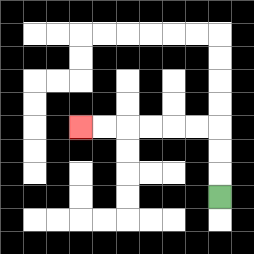{'start': '[9, 8]', 'end': '[3, 5]', 'path_directions': 'U,U,U,L,L,L,L,L,L', 'path_coordinates': '[[9, 8], [9, 7], [9, 6], [9, 5], [8, 5], [7, 5], [6, 5], [5, 5], [4, 5], [3, 5]]'}